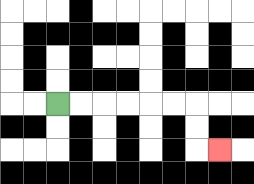{'start': '[2, 4]', 'end': '[9, 6]', 'path_directions': 'R,R,R,R,R,R,D,D,R', 'path_coordinates': '[[2, 4], [3, 4], [4, 4], [5, 4], [6, 4], [7, 4], [8, 4], [8, 5], [8, 6], [9, 6]]'}